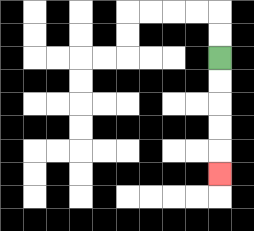{'start': '[9, 2]', 'end': '[9, 7]', 'path_directions': 'D,D,D,D,D', 'path_coordinates': '[[9, 2], [9, 3], [9, 4], [9, 5], [9, 6], [9, 7]]'}